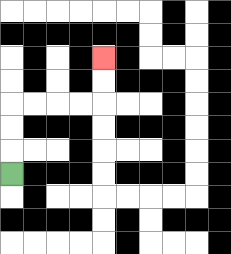{'start': '[0, 7]', 'end': '[4, 2]', 'path_directions': 'U,U,U,R,R,R,R,U,U', 'path_coordinates': '[[0, 7], [0, 6], [0, 5], [0, 4], [1, 4], [2, 4], [3, 4], [4, 4], [4, 3], [4, 2]]'}